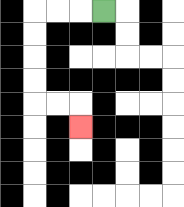{'start': '[4, 0]', 'end': '[3, 5]', 'path_directions': 'L,L,L,D,D,D,D,R,R,D', 'path_coordinates': '[[4, 0], [3, 0], [2, 0], [1, 0], [1, 1], [1, 2], [1, 3], [1, 4], [2, 4], [3, 4], [3, 5]]'}